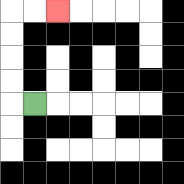{'start': '[1, 4]', 'end': '[2, 0]', 'path_directions': 'L,U,U,U,U,R,R', 'path_coordinates': '[[1, 4], [0, 4], [0, 3], [0, 2], [0, 1], [0, 0], [1, 0], [2, 0]]'}